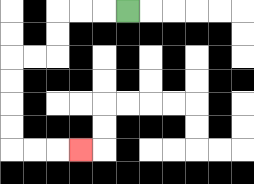{'start': '[5, 0]', 'end': '[3, 6]', 'path_directions': 'L,L,L,D,D,L,L,D,D,D,D,R,R,R', 'path_coordinates': '[[5, 0], [4, 0], [3, 0], [2, 0], [2, 1], [2, 2], [1, 2], [0, 2], [0, 3], [0, 4], [0, 5], [0, 6], [1, 6], [2, 6], [3, 6]]'}